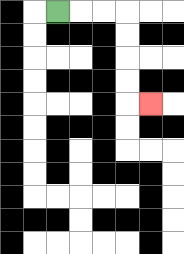{'start': '[2, 0]', 'end': '[6, 4]', 'path_directions': 'R,R,R,D,D,D,D,R', 'path_coordinates': '[[2, 0], [3, 0], [4, 0], [5, 0], [5, 1], [5, 2], [5, 3], [5, 4], [6, 4]]'}